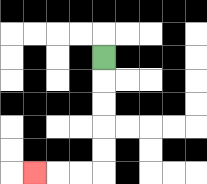{'start': '[4, 2]', 'end': '[1, 7]', 'path_directions': 'D,D,D,D,D,L,L,L', 'path_coordinates': '[[4, 2], [4, 3], [4, 4], [4, 5], [4, 6], [4, 7], [3, 7], [2, 7], [1, 7]]'}